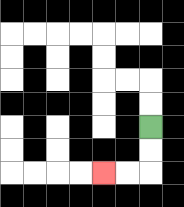{'start': '[6, 5]', 'end': '[4, 7]', 'path_directions': 'D,D,L,L', 'path_coordinates': '[[6, 5], [6, 6], [6, 7], [5, 7], [4, 7]]'}